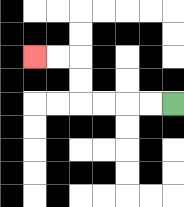{'start': '[7, 4]', 'end': '[1, 2]', 'path_directions': 'L,L,L,L,U,U,L,L', 'path_coordinates': '[[7, 4], [6, 4], [5, 4], [4, 4], [3, 4], [3, 3], [3, 2], [2, 2], [1, 2]]'}